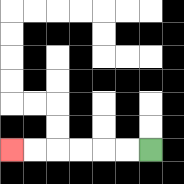{'start': '[6, 6]', 'end': '[0, 6]', 'path_directions': 'L,L,L,L,L,L', 'path_coordinates': '[[6, 6], [5, 6], [4, 6], [3, 6], [2, 6], [1, 6], [0, 6]]'}